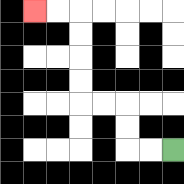{'start': '[7, 6]', 'end': '[1, 0]', 'path_directions': 'L,L,U,U,L,L,U,U,U,U,L,L', 'path_coordinates': '[[7, 6], [6, 6], [5, 6], [5, 5], [5, 4], [4, 4], [3, 4], [3, 3], [3, 2], [3, 1], [3, 0], [2, 0], [1, 0]]'}